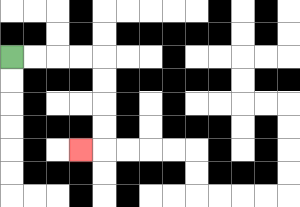{'start': '[0, 2]', 'end': '[3, 6]', 'path_directions': 'R,R,R,R,D,D,D,D,L', 'path_coordinates': '[[0, 2], [1, 2], [2, 2], [3, 2], [4, 2], [4, 3], [4, 4], [4, 5], [4, 6], [3, 6]]'}